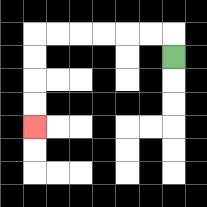{'start': '[7, 2]', 'end': '[1, 5]', 'path_directions': 'U,L,L,L,L,L,L,D,D,D,D', 'path_coordinates': '[[7, 2], [7, 1], [6, 1], [5, 1], [4, 1], [3, 1], [2, 1], [1, 1], [1, 2], [1, 3], [1, 4], [1, 5]]'}